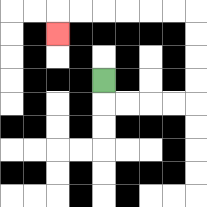{'start': '[4, 3]', 'end': '[2, 1]', 'path_directions': 'D,R,R,R,R,U,U,U,U,L,L,L,L,L,L,D', 'path_coordinates': '[[4, 3], [4, 4], [5, 4], [6, 4], [7, 4], [8, 4], [8, 3], [8, 2], [8, 1], [8, 0], [7, 0], [6, 0], [5, 0], [4, 0], [3, 0], [2, 0], [2, 1]]'}